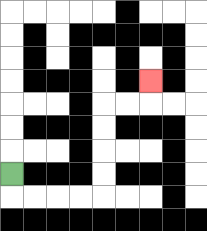{'start': '[0, 7]', 'end': '[6, 3]', 'path_directions': 'D,R,R,R,R,U,U,U,U,R,R,U', 'path_coordinates': '[[0, 7], [0, 8], [1, 8], [2, 8], [3, 8], [4, 8], [4, 7], [4, 6], [4, 5], [4, 4], [5, 4], [6, 4], [6, 3]]'}